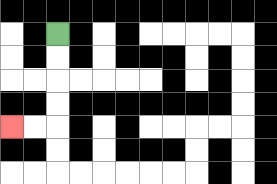{'start': '[2, 1]', 'end': '[0, 5]', 'path_directions': 'D,D,D,D,L,L', 'path_coordinates': '[[2, 1], [2, 2], [2, 3], [2, 4], [2, 5], [1, 5], [0, 5]]'}